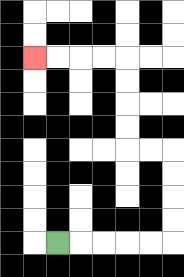{'start': '[2, 10]', 'end': '[1, 2]', 'path_directions': 'R,R,R,R,R,U,U,U,U,L,L,U,U,U,U,L,L,L,L', 'path_coordinates': '[[2, 10], [3, 10], [4, 10], [5, 10], [6, 10], [7, 10], [7, 9], [7, 8], [7, 7], [7, 6], [6, 6], [5, 6], [5, 5], [5, 4], [5, 3], [5, 2], [4, 2], [3, 2], [2, 2], [1, 2]]'}